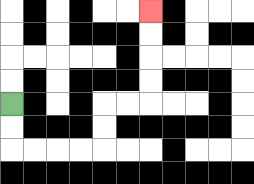{'start': '[0, 4]', 'end': '[6, 0]', 'path_directions': 'D,D,R,R,R,R,U,U,R,R,U,U,U,U', 'path_coordinates': '[[0, 4], [0, 5], [0, 6], [1, 6], [2, 6], [3, 6], [4, 6], [4, 5], [4, 4], [5, 4], [6, 4], [6, 3], [6, 2], [6, 1], [6, 0]]'}